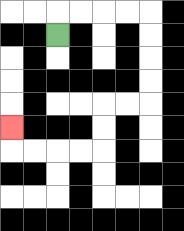{'start': '[2, 1]', 'end': '[0, 5]', 'path_directions': 'U,R,R,R,R,D,D,D,D,L,L,D,D,L,L,L,L,U', 'path_coordinates': '[[2, 1], [2, 0], [3, 0], [4, 0], [5, 0], [6, 0], [6, 1], [6, 2], [6, 3], [6, 4], [5, 4], [4, 4], [4, 5], [4, 6], [3, 6], [2, 6], [1, 6], [0, 6], [0, 5]]'}